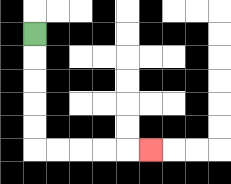{'start': '[1, 1]', 'end': '[6, 6]', 'path_directions': 'D,D,D,D,D,R,R,R,R,R', 'path_coordinates': '[[1, 1], [1, 2], [1, 3], [1, 4], [1, 5], [1, 6], [2, 6], [3, 6], [4, 6], [5, 6], [6, 6]]'}